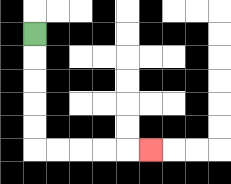{'start': '[1, 1]', 'end': '[6, 6]', 'path_directions': 'D,D,D,D,D,R,R,R,R,R', 'path_coordinates': '[[1, 1], [1, 2], [1, 3], [1, 4], [1, 5], [1, 6], [2, 6], [3, 6], [4, 6], [5, 6], [6, 6]]'}